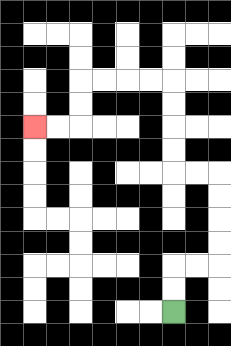{'start': '[7, 13]', 'end': '[1, 5]', 'path_directions': 'U,U,R,R,U,U,U,U,L,L,U,U,U,U,L,L,L,L,D,D,L,L', 'path_coordinates': '[[7, 13], [7, 12], [7, 11], [8, 11], [9, 11], [9, 10], [9, 9], [9, 8], [9, 7], [8, 7], [7, 7], [7, 6], [7, 5], [7, 4], [7, 3], [6, 3], [5, 3], [4, 3], [3, 3], [3, 4], [3, 5], [2, 5], [1, 5]]'}